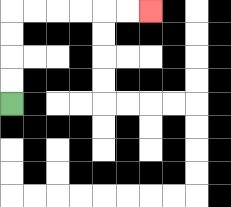{'start': '[0, 4]', 'end': '[6, 0]', 'path_directions': 'U,U,U,U,R,R,R,R,R,R', 'path_coordinates': '[[0, 4], [0, 3], [0, 2], [0, 1], [0, 0], [1, 0], [2, 0], [3, 0], [4, 0], [5, 0], [6, 0]]'}